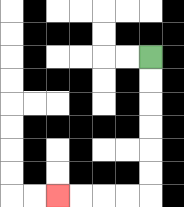{'start': '[6, 2]', 'end': '[2, 8]', 'path_directions': 'D,D,D,D,D,D,L,L,L,L', 'path_coordinates': '[[6, 2], [6, 3], [6, 4], [6, 5], [6, 6], [6, 7], [6, 8], [5, 8], [4, 8], [3, 8], [2, 8]]'}